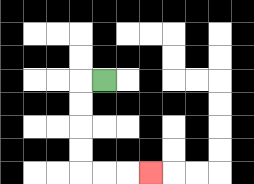{'start': '[4, 3]', 'end': '[6, 7]', 'path_directions': 'L,D,D,D,D,R,R,R', 'path_coordinates': '[[4, 3], [3, 3], [3, 4], [3, 5], [3, 6], [3, 7], [4, 7], [5, 7], [6, 7]]'}